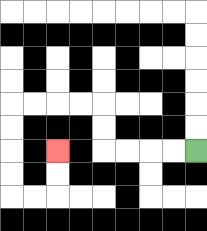{'start': '[8, 6]', 'end': '[2, 6]', 'path_directions': 'L,L,L,L,U,U,L,L,L,L,D,D,D,D,R,R,U,U', 'path_coordinates': '[[8, 6], [7, 6], [6, 6], [5, 6], [4, 6], [4, 5], [4, 4], [3, 4], [2, 4], [1, 4], [0, 4], [0, 5], [0, 6], [0, 7], [0, 8], [1, 8], [2, 8], [2, 7], [2, 6]]'}